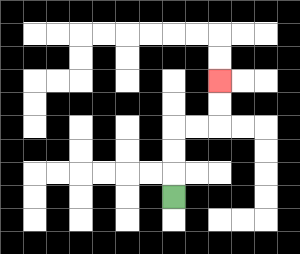{'start': '[7, 8]', 'end': '[9, 3]', 'path_directions': 'U,U,U,R,R,U,U', 'path_coordinates': '[[7, 8], [7, 7], [7, 6], [7, 5], [8, 5], [9, 5], [9, 4], [9, 3]]'}